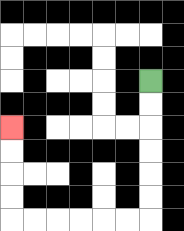{'start': '[6, 3]', 'end': '[0, 5]', 'path_directions': 'D,D,D,D,D,D,L,L,L,L,L,L,U,U,U,U', 'path_coordinates': '[[6, 3], [6, 4], [6, 5], [6, 6], [6, 7], [6, 8], [6, 9], [5, 9], [4, 9], [3, 9], [2, 9], [1, 9], [0, 9], [0, 8], [0, 7], [0, 6], [0, 5]]'}